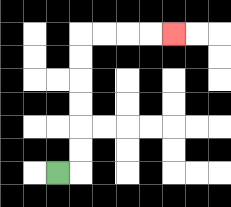{'start': '[2, 7]', 'end': '[7, 1]', 'path_directions': 'R,U,U,U,U,U,U,R,R,R,R', 'path_coordinates': '[[2, 7], [3, 7], [3, 6], [3, 5], [3, 4], [3, 3], [3, 2], [3, 1], [4, 1], [5, 1], [6, 1], [7, 1]]'}